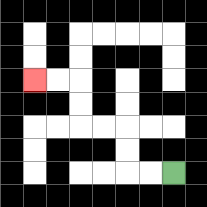{'start': '[7, 7]', 'end': '[1, 3]', 'path_directions': 'L,L,U,U,L,L,U,U,L,L', 'path_coordinates': '[[7, 7], [6, 7], [5, 7], [5, 6], [5, 5], [4, 5], [3, 5], [3, 4], [3, 3], [2, 3], [1, 3]]'}